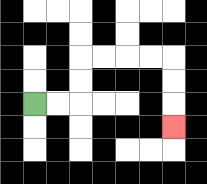{'start': '[1, 4]', 'end': '[7, 5]', 'path_directions': 'R,R,U,U,R,R,R,R,D,D,D', 'path_coordinates': '[[1, 4], [2, 4], [3, 4], [3, 3], [3, 2], [4, 2], [5, 2], [6, 2], [7, 2], [7, 3], [7, 4], [7, 5]]'}